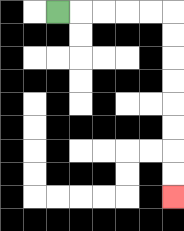{'start': '[2, 0]', 'end': '[7, 8]', 'path_directions': 'R,R,R,R,R,D,D,D,D,D,D,D,D', 'path_coordinates': '[[2, 0], [3, 0], [4, 0], [5, 0], [6, 0], [7, 0], [7, 1], [7, 2], [7, 3], [7, 4], [7, 5], [7, 6], [7, 7], [7, 8]]'}